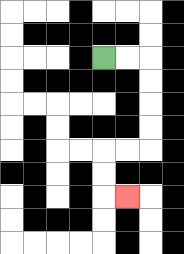{'start': '[4, 2]', 'end': '[5, 8]', 'path_directions': 'R,R,D,D,D,D,L,L,D,D,R', 'path_coordinates': '[[4, 2], [5, 2], [6, 2], [6, 3], [6, 4], [6, 5], [6, 6], [5, 6], [4, 6], [4, 7], [4, 8], [5, 8]]'}